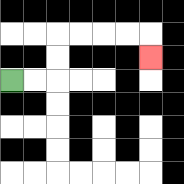{'start': '[0, 3]', 'end': '[6, 2]', 'path_directions': 'R,R,U,U,R,R,R,R,D', 'path_coordinates': '[[0, 3], [1, 3], [2, 3], [2, 2], [2, 1], [3, 1], [4, 1], [5, 1], [6, 1], [6, 2]]'}